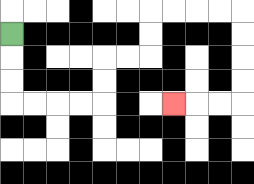{'start': '[0, 1]', 'end': '[7, 4]', 'path_directions': 'D,D,D,R,R,R,R,U,U,R,R,U,U,R,R,R,R,D,D,D,D,L,L,L', 'path_coordinates': '[[0, 1], [0, 2], [0, 3], [0, 4], [1, 4], [2, 4], [3, 4], [4, 4], [4, 3], [4, 2], [5, 2], [6, 2], [6, 1], [6, 0], [7, 0], [8, 0], [9, 0], [10, 0], [10, 1], [10, 2], [10, 3], [10, 4], [9, 4], [8, 4], [7, 4]]'}